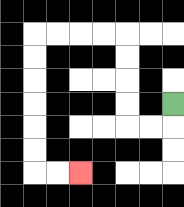{'start': '[7, 4]', 'end': '[3, 7]', 'path_directions': 'D,L,L,U,U,U,U,L,L,L,L,D,D,D,D,D,D,R,R', 'path_coordinates': '[[7, 4], [7, 5], [6, 5], [5, 5], [5, 4], [5, 3], [5, 2], [5, 1], [4, 1], [3, 1], [2, 1], [1, 1], [1, 2], [1, 3], [1, 4], [1, 5], [1, 6], [1, 7], [2, 7], [3, 7]]'}